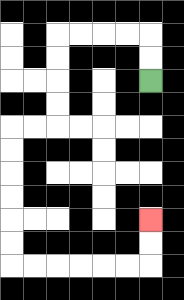{'start': '[6, 3]', 'end': '[6, 9]', 'path_directions': 'U,U,L,L,L,L,D,D,D,D,L,L,D,D,D,D,D,D,R,R,R,R,R,R,U,U', 'path_coordinates': '[[6, 3], [6, 2], [6, 1], [5, 1], [4, 1], [3, 1], [2, 1], [2, 2], [2, 3], [2, 4], [2, 5], [1, 5], [0, 5], [0, 6], [0, 7], [0, 8], [0, 9], [0, 10], [0, 11], [1, 11], [2, 11], [3, 11], [4, 11], [5, 11], [6, 11], [6, 10], [6, 9]]'}